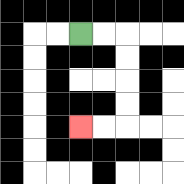{'start': '[3, 1]', 'end': '[3, 5]', 'path_directions': 'R,R,D,D,D,D,L,L', 'path_coordinates': '[[3, 1], [4, 1], [5, 1], [5, 2], [5, 3], [5, 4], [5, 5], [4, 5], [3, 5]]'}